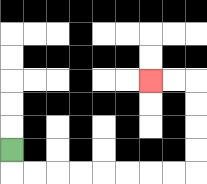{'start': '[0, 6]', 'end': '[6, 3]', 'path_directions': 'D,R,R,R,R,R,R,R,R,U,U,U,U,L,L', 'path_coordinates': '[[0, 6], [0, 7], [1, 7], [2, 7], [3, 7], [4, 7], [5, 7], [6, 7], [7, 7], [8, 7], [8, 6], [8, 5], [8, 4], [8, 3], [7, 3], [6, 3]]'}